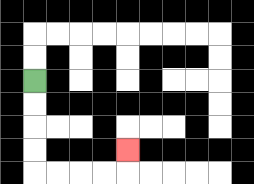{'start': '[1, 3]', 'end': '[5, 6]', 'path_directions': 'D,D,D,D,R,R,R,R,U', 'path_coordinates': '[[1, 3], [1, 4], [1, 5], [1, 6], [1, 7], [2, 7], [3, 7], [4, 7], [5, 7], [5, 6]]'}